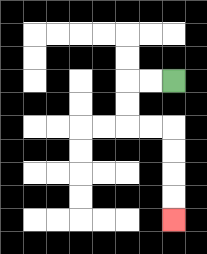{'start': '[7, 3]', 'end': '[7, 9]', 'path_directions': 'L,L,D,D,R,R,D,D,D,D', 'path_coordinates': '[[7, 3], [6, 3], [5, 3], [5, 4], [5, 5], [6, 5], [7, 5], [7, 6], [7, 7], [7, 8], [7, 9]]'}